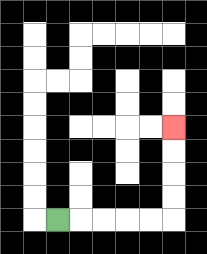{'start': '[2, 9]', 'end': '[7, 5]', 'path_directions': 'R,R,R,R,R,U,U,U,U', 'path_coordinates': '[[2, 9], [3, 9], [4, 9], [5, 9], [6, 9], [7, 9], [7, 8], [7, 7], [7, 6], [7, 5]]'}